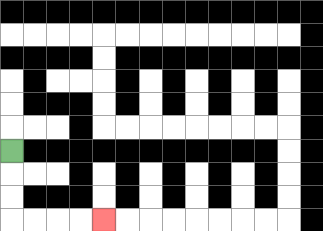{'start': '[0, 6]', 'end': '[4, 9]', 'path_directions': 'D,D,D,R,R,R,R', 'path_coordinates': '[[0, 6], [0, 7], [0, 8], [0, 9], [1, 9], [2, 9], [3, 9], [4, 9]]'}